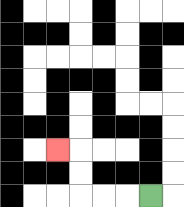{'start': '[6, 8]', 'end': '[2, 6]', 'path_directions': 'L,L,L,U,U,L', 'path_coordinates': '[[6, 8], [5, 8], [4, 8], [3, 8], [3, 7], [3, 6], [2, 6]]'}